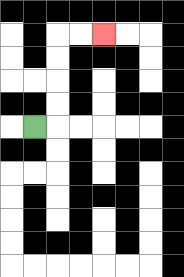{'start': '[1, 5]', 'end': '[4, 1]', 'path_directions': 'R,U,U,U,U,R,R', 'path_coordinates': '[[1, 5], [2, 5], [2, 4], [2, 3], [2, 2], [2, 1], [3, 1], [4, 1]]'}